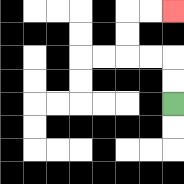{'start': '[7, 4]', 'end': '[7, 0]', 'path_directions': 'U,U,L,L,U,U,R,R', 'path_coordinates': '[[7, 4], [7, 3], [7, 2], [6, 2], [5, 2], [5, 1], [5, 0], [6, 0], [7, 0]]'}